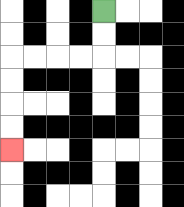{'start': '[4, 0]', 'end': '[0, 6]', 'path_directions': 'D,D,L,L,L,L,D,D,D,D', 'path_coordinates': '[[4, 0], [4, 1], [4, 2], [3, 2], [2, 2], [1, 2], [0, 2], [0, 3], [0, 4], [0, 5], [0, 6]]'}